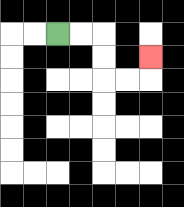{'start': '[2, 1]', 'end': '[6, 2]', 'path_directions': 'R,R,D,D,R,R,U', 'path_coordinates': '[[2, 1], [3, 1], [4, 1], [4, 2], [4, 3], [5, 3], [6, 3], [6, 2]]'}